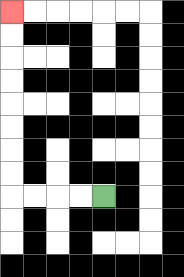{'start': '[4, 8]', 'end': '[0, 0]', 'path_directions': 'L,L,L,L,U,U,U,U,U,U,U,U', 'path_coordinates': '[[4, 8], [3, 8], [2, 8], [1, 8], [0, 8], [0, 7], [0, 6], [0, 5], [0, 4], [0, 3], [0, 2], [0, 1], [0, 0]]'}